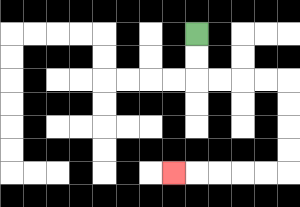{'start': '[8, 1]', 'end': '[7, 7]', 'path_directions': 'D,D,R,R,R,R,D,D,D,D,L,L,L,L,L', 'path_coordinates': '[[8, 1], [8, 2], [8, 3], [9, 3], [10, 3], [11, 3], [12, 3], [12, 4], [12, 5], [12, 6], [12, 7], [11, 7], [10, 7], [9, 7], [8, 7], [7, 7]]'}